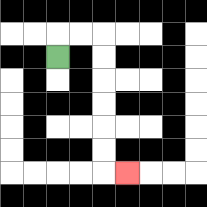{'start': '[2, 2]', 'end': '[5, 7]', 'path_directions': 'U,R,R,D,D,D,D,D,D,R', 'path_coordinates': '[[2, 2], [2, 1], [3, 1], [4, 1], [4, 2], [4, 3], [4, 4], [4, 5], [4, 6], [4, 7], [5, 7]]'}